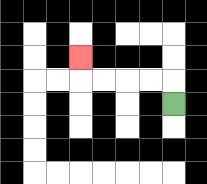{'start': '[7, 4]', 'end': '[3, 2]', 'path_directions': 'U,L,L,L,L,U', 'path_coordinates': '[[7, 4], [7, 3], [6, 3], [5, 3], [4, 3], [3, 3], [3, 2]]'}